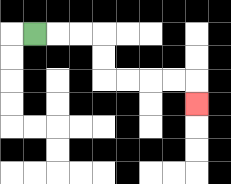{'start': '[1, 1]', 'end': '[8, 4]', 'path_directions': 'R,R,R,D,D,R,R,R,R,D', 'path_coordinates': '[[1, 1], [2, 1], [3, 1], [4, 1], [4, 2], [4, 3], [5, 3], [6, 3], [7, 3], [8, 3], [8, 4]]'}